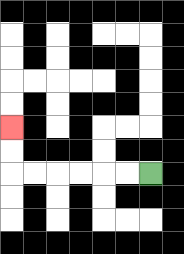{'start': '[6, 7]', 'end': '[0, 5]', 'path_directions': 'L,L,L,L,L,L,U,U', 'path_coordinates': '[[6, 7], [5, 7], [4, 7], [3, 7], [2, 7], [1, 7], [0, 7], [0, 6], [0, 5]]'}